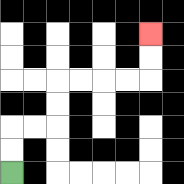{'start': '[0, 7]', 'end': '[6, 1]', 'path_directions': 'U,U,R,R,U,U,R,R,R,R,U,U', 'path_coordinates': '[[0, 7], [0, 6], [0, 5], [1, 5], [2, 5], [2, 4], [2, 3], [3, 3], [4, 3], [5, 3], [6, 3], [6, 2], [6, 1]]'}